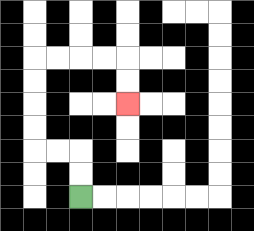{'start': '[3, 8]', 'end': '[5, 4]', 'path_directions': 'U,U,L,L,U,U,U,U,R,R,R,R,D,D', 'path_coordinates': '[[3, 8], [3, 7], [3, 6], [2, 6], [1, 6], [1, 5], [1, 4], [1, 3], [1, 2], [2, 2], [3, 2], [4, 2], [5, 2], [5, 3], [5, 4]]'}